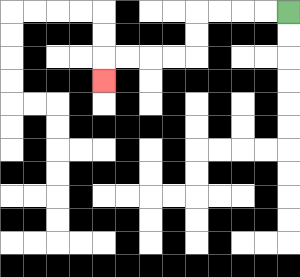{'start': '[12, 0]', 'end': '[4, 3]', 'path_directions': 'L,L,L,L,D,D,L,L,L,L,D', 'path_coordinates': '[[12, 0], [11, 0], [10, 0], [9, 0], [8, 0], [8, 1], [8, 2], [7, 2], [6, 2], [5, 2], [4, 2], [4, 3]]'}